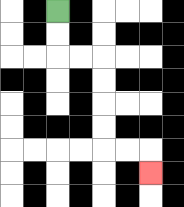{'start': '[2, 0]', 'end': '[6, 7]', 'path_directions': 'D,D,R,R,D,D,D,D,R,R,D', 'path_coordinates': '[[2, 0], [2, 1], [2, 2], [3, 2], [4, 2], [4, 3], [4, 4], [4, 5], [4, 6], [5, 6], [6, 6], [6, 7]]'}